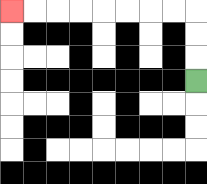{'start': '[8, 3]', 'end': '[0, 0]', 'path_directions': 'U,U,U,L,L,L,L,L,L,L,L', 'path_coordinates': '[[8, 3], [8, 2], [8, 1], [8, 0], [7, 0], [6, 0], [5, 0], [4, 0], [3, 0], [2, 0], [1, 0], [0, 0]]'}